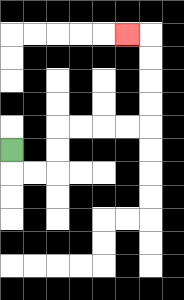{'start': '[0, 6]', 'end': '[5, 1]', 'path_directions': 'D,R,R,U,U,R,R,R,R,U,U,U,U,L', 'path_coordinates': '[[0, 6], [0, 7], [1, 7], [2, 7], [2, 6], [2, 5], [3, 5], [4, 5], [5, 5], [6, 5], [6, 4], [6, 3], [6, 2], [6, 1], [5, 1]]'}